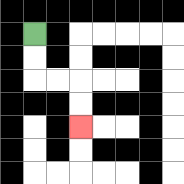{'start': '[1, 1]', 'end': '[3, 5]', 'path_directions': 'D,D,R,R,D,D', 'path_coordinates': '[[1, 1], [1, 2], [1, 3], [2, 3], [3, 3], [3, 4], [3, 5]]'}